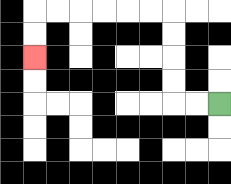{'start': '[9, 4]', 'end': '[1, 2]', 'path_directions': 'L,L,U,U,U,U,L,L,L,L,L,L,D,D', 'path_coordinates': '[[9, 4], [8, 4], [7, 4], [7, 3], [7, 2], [7, 1], [7, 0], [6, 0], [5, 0], [4, 0], [3, 0], [2, 0], [1, 0], [1, 1], [1, 2]]'}